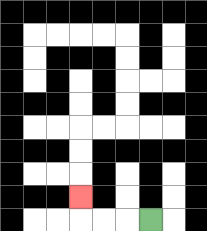{'start': '[6, 9]', 'end': '[3, 8]', 'path_directions': 'L,L,L,U', 'path_coordinates': '[[6, 9], [5, 9], [4, 9], [3, 9], [3, 8]]'}